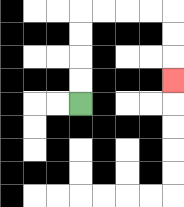{'start': '[3, 4]', 'end': '[7, 3]', 'path_directions': 'U,U,U,U,R,R,R,R,D,D,D', 'path_coordinates': '[[3, 4], [3, 3], [3, 2], [3, 1], [3, 0], [4, 0], [5, 0], [6, 0], [7, 0], [7, 1], [7, 2], [7, 3]]'}